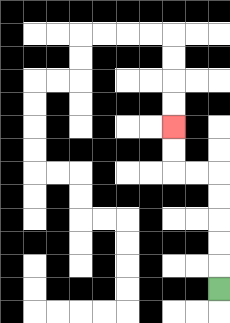{'start': '[9, 12]', 'end': '[7, 5]', 'path_directions': 'U,U,U,U,U,L,L,U,U', 'path_coordinates': '[[9, 12], [9, 11], [9, 10], [9, 9], [9, 8], [9, 7], [8, 7], [7, 7], [7, 6], [7, 5]]'}